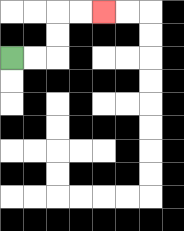{'start': '[0, 2]', 'end': '[4, 0]', 'path_directions': 'R,R,U,U,R,R', 'path_coordinates': '[[0, 2], [1, 2], [2, 2], [2, 1], [2, 0], [3, 0], [4, 0]]'}